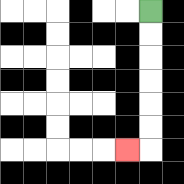{'start': '[6, 0]', 'end': '[5, 6]', 'path_directions': 'D,D,D,D,D,D,L', 'path_coordinates': '[[6, 0], [6, 1], [6, 2], [6, 3], [6, 4], [6, 5], [6, 6], [5, 6]]'}